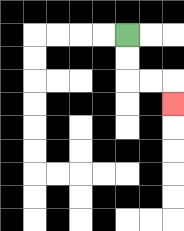{'start': '[5, 1]', 'end': '[7, 4]', 'path_directions': 'D,D,R,R,D', 'path_coordinates': '[[5, 1], [5, 2], [5, 3], [6, 3], [7, 3], [7, 4]]'}